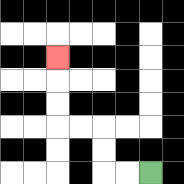{'start': '[6, 7]', 'end': '[2, 2]', 'path_directions': 'L,L,U,U,L,L,U,U,U', 'path_coordinates': '[[6, 7], [5, 7], [4, 7], [4, 6], [4, 5], [3, 5], [2, 5], [2, 4], [2, 3], [2, 2]]'}